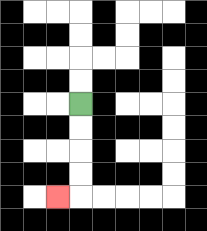{'start': '[3, 4]', 'end': '[2, 8]', 'path_directions': 'D,D,D,D,L', 'path_coordinates': '[[3, 4], [3, 5], [3, 6], [3, 7], [3, 8], [2, 8]]'}